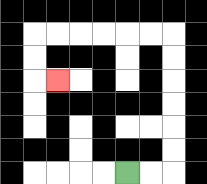{'start': '[5, 7]', 'end': '[2, 3]', 'path_directions': 'R,R,U,U,U,U,U,U,L,L,L,L,L,L,D,D,R', 'path_coordinates': '[[5, 7], [6, 7], [7, 7], [7, 6], [7, 5], [7, 4], [7, 3], [7, 2], [7, 1], [6, 1], [5, 1], [4, 1], [3, 1], [2, 1], [1, 1], [1, 2], [1, 3], [2, 3]]'}